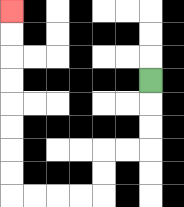{'start': '[6, 3]', 'end': '[0, 0]', 'path_directions': 'D,D,D,L,L,D,D,L,L,L,L,U,U,U,U,U,U,U,U', 'path_coordinates': '[[6, 3], [6, 4], [6, 5], [6, 6], [5, 6], [4, 6], [4, 7], [4, 8], [3, 8], [2, 8], [1, 8], [0, 8], [0, 7], [0, 6], [0, 5], [0, 4], [0, 3], [0, 2], [0, 1], [0, 0]]'}